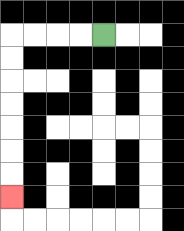{'start': '[4, 1]', 'end': '[0, 8]', 'path_directions': 'L,L,L,L,D,D,D,D,D,D,D', 'path_coordinates': '[[4, 1], [3, 1], [2, 1], [1, 1], [0, 1], [0, 2], [0, 3], [0, 4], [0, 5], [0, 6], [0, 7], [0, 8]]'}